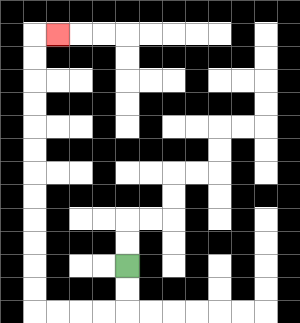{'start': '[5, 11]', 'end': '[2, 1]', 'path_directions': 'D,D,L,L,L,L,U,U,U,U,U,U,U,U,U,U,U,U,R', 'path_coordinates': '[[5, 11], [5, 12], [5, 13], [4, 13], [3, 13], [2, 13], [1, 13], [1, 12], [1, 11], [1, 10], [1, 9], [1, 8], [1, 7], [1, 6], [1, 5], [1, 4], [1, 3], [1, 2], [1, 1], [2, 1]]'}